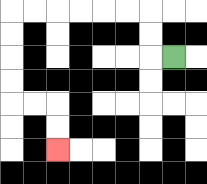{'start': '[7, 2]', 'end': '[2, 6]', 'path_directions': 'L,U,U,L,L,L,L,L,L,D,D,D,D,R,R,D,D', 'path_coordinates': '[[7, 2], [6, 2], [6, 1], [6, 0], [5, 0], [4, 0], [3, 0], [2, 0], [1, 0], [0, 0], [0, 1], [0, 2], [0, 3], [0, 4], [1, 4], [2, 4], [2, 5], [2, 6]]'}